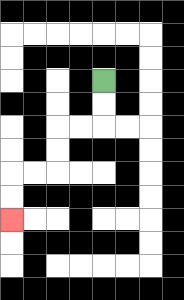{'start': '[4, 3]', 'end': '[0, 9]', 'path_directions': 'D,D,L,L,D,D,L,L,D,D', 'path_coordinates': '[[4, 3], [4, 4], [4, 5], [3, 5], [2, 5], [2, 6], [2, 7], [1, 7], [0, 7], [0, 8], [0, 9]]'}